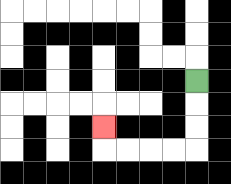{'start': '[8, 3]', 'end': '[4, 5]', 'path_directions': 'D,D,D,L,L,L,L,U', 'path_coordinates': '[[8, 3], [8, 4], [8, 5], [8, 6], [7, 6], [6, 6], [5, 6], [4, 6], [4, 5]]'}